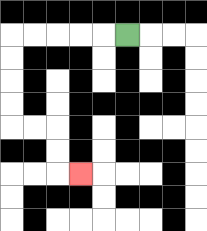{'start': '[5, 1]', 'end': '[3, 7]', 'path_directions': 'L,L,L,L,L,D,D,D,D,R,R,D,D,R', 'path_coordinates': '[[5, 1], [4, 1], [3, 1], [2, 1], [1, 1], [0, 1], [0, 2], [0, 3], [0, 4], [0, 5], [1, 5], [2, 5], [2, 6], [2, 7], [3, 7]]'}